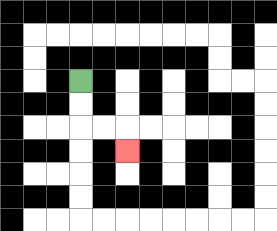{'start': '[3, 3]', 'end': '[5, 6]', 'path_directions': 'D,D,R,R,D', 'path_coordinates': '[[3, 3], [3, 4], [3, 5], [4, 5], [5, 5], [5, 6]]'}